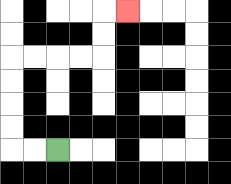{'start': '[2, 6]', 'end': '[5, 0]', 'path_directions': 'L,L,U,U,U,U,R,R,R,R,U,U,R', 'path_coordinates': '[[2, 6], [1, 6], [0, 6], [0, 5], [0, 4], [0, 3], [0, 2], [1, 2], [2, 2], [3, 2], [4, 2], [4, 1], [4, 0], [5, 0]]'}